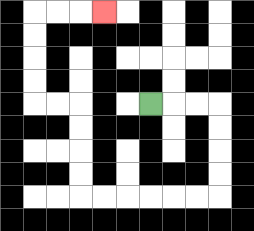{'start': '[6, 4]', 'end': '[4, 0]', 'path_directions': 'R,R,R,D,D,D,D,L,L,L,L,L,L,U,U,U,U,L,L,U,U,U,U,R,R,R', 'path_coordinates': '[[6, 4], [7, 4], [8, 4], [9, 4], [9, 5], [9, 6], [9, 7], [9, 8], [8, 8], [7, 8], [6, 8], [5, 8], [4, 8], [3, 8], [3, 7], [3, 6], [3, 5], [3, 4], [2, 4], [1, 4], [1, 3], [1, 2], [1, 1], [1, 0], [2, 0], [3, 0], [4, 0]]'}